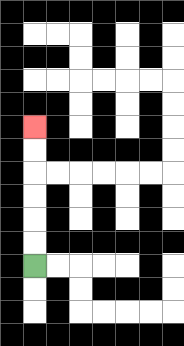{'start': '[1, 11]', 'end': '[1, 5]', 'path_directions': 'U,U,U,U,U,U', 'path_coordinates': '[[1, 11], [1, 10], [1, 9], [1, 8], [1, 7], [1, 6], [1, 5]]'}